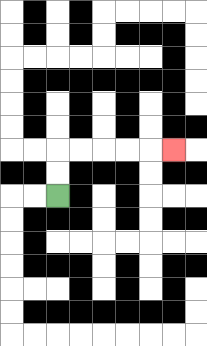{'start': '[2, 8]', 'end': '[7, 6]', 'path_directions': 'U,U,R,R,R,R,R', 'path_coordinates': '[[2, 8], [2, 7], [2, 6], [3, 6], [4, 6], [5, 6], [6, 6], [7, 6]]'}